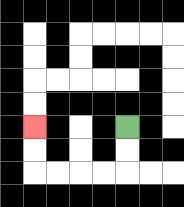{'start': '[5, 5]', 'end': '[1, 5]', 'path_directions': 'D,D,L,L,L,L,U,U', 'path_coordinates': '[[5, 5], [5, 6], [5, 7], [4, 7], [3, 7], [2, 7], [1, 7], [1, 6], [1, 5]]'}